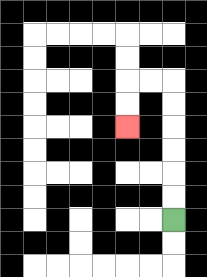{'start': '[7, 9]', 'end': '[5, 5]', 'path_directions': 'U,U,U,U,U,U,L,L,D,D', 'path_coordinates': '[[7, 9], [7, 8], [7, 7], [7, 6], [7, 5], [7, 4], [7, 3], [6, 3], [5, 3], [5, 4], [5, 5]]'}